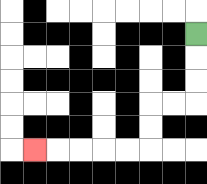{'start': '[8, 1]', 'end': '[1, 6]', 'path_directions': 'D,D,D,L,L,D,D,L,L,L,L,L', 'path_coordinates': '[[8, 1], [8, 2], [8, 3], [8, 4], [7, 4], [6, 4], [6, 5], [6, 6], [5, 6], [4, 6], [3, 6], [2, 6], [1, 6]]'}